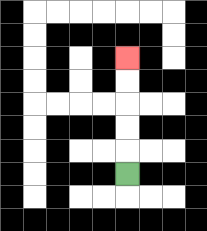{'start': '[5, 7]', 'end': '[5, 2]', 'path_directions': 'U,U,U,U,U', 'path_coordinates': '[[5, 7], [5, 6], [5, 5], [5, 4], [5, 3], [5, 2]]'}